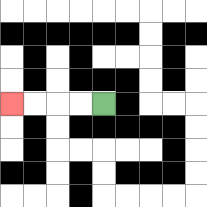{'start': '[4, 4]', 'end': '[0, 4]', 'path_directions': 'L,L,L,L', 'path_coordinates': '[[4, 4], [3, 4], [2, 4], [1, 4], [0, 4]]'}